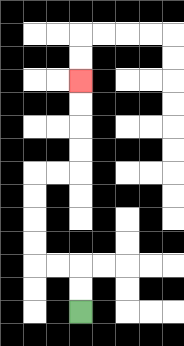{'start': '[3, 13]', 'end': '[3, 3]', 'path_directions': 'U,U,L,L,U,U,U,U,R,R,U,U,U,U', 'path_coordinates': '[[3, 13], [3, 12], [3, 11], [2, 11], [1, 11], [1, 10], [1, 9], [1, 8], [1, 7], [2, 7], [3, 7], [3, 6], [3, 5], [3, 4], [3, 3]]'}